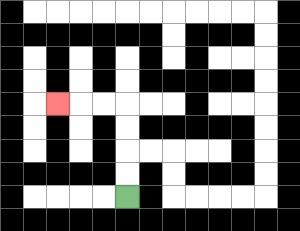{'start': '[5, 8]', 'end': '[2, 4]', 'path_directions': 'U,U,U,U,L,L,L', 'path_coordinates': '[[5, 8], [5, 7], [5, 6], [5, 5], [5, 4], [4, 4], [3, 4], [2, 4]]'}